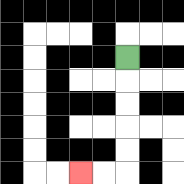{'start': '[5, 2]', 'end': '[3, 7]', 'path_directions': 'D,D,D,D,D,L,L', 'path_coordinates': '[[5, 2], [5, 3], [5, 4], [5, 5], [5, 6], [5, 7], [4, 7], [3, 7]]'}